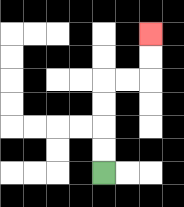{'start': '[4, 7]', 'end': '[6, 1]', 'path_directions': 'U,U,U,U,R,R,U,U', 'path_coordinates': '[[4, 7], [4, 6], [4, 5], [4, 4], [4, 3], [5, 3], [6, 3], [6, 2], [6, 1]]'}